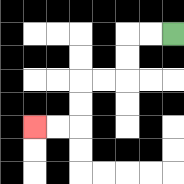{'start': '[7, 1]', 'end': '[1, 5]', 'path_directions': 'L,L,D,D,L,L,D,D,L,L', 'path_coordinates': '[[7, 1], [6, 1], [5, 1], [5, 2], [5, 3], [4, 3], [3, 3], [3, 4], [3, 5], [2, 5], [1, 5]]'}